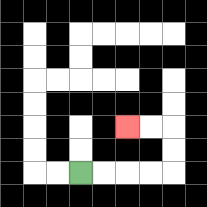{'start': '[3, 7]', 'end': '[5, 5]', 'path_directions': 'R,R,R,R,U,U,L,L', 'path_coordinates': '[[3, 7], [4, 7], [5, 7], [6, 7], [7, 7], [7, 6], [7, 5], [6, 5], [5, 5]]'}